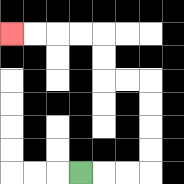{'start': '[3, 7]', 'end': '[0, 1]', 'path_directions': 'R,R,R,U,U,U,U,L,L,U,U,L,L,L,L', 'path_coordinates': '[[3, 7], [4, 7], [5, 7], [6, 7], [6, 6], [6, 5], [6, 4], [6, 3], [5, 3], [4, 3], [4, 2], [4, 1], [3, 1], [2, 1], [1, 1], [0, 1]]'}